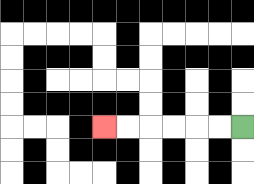{'start': '[10, 5]', 'end': '[4, 5]', 'path_directions': 'L,L,L,L,L,L', 'path_coordinates': '[[10, 5], [9, 5], [8, 5], [7, 5], [6, 5], [5, 5], [4, 5]]'}